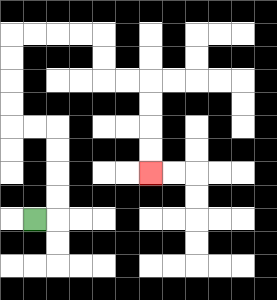{'start': '[1, 9]', 'end': '[6, 7]', 'path_directions': 'R,U,U,U,U,L,L,U,U,U,U,R,R,R,R,D,D,R,R,D,D,D,D', 'path_coordinates': '[[1, 9], [2, 9], [2, 8], [2, 7], [2, 6], [2, 5], [1, 5], [0, 5], [0, 4], [0, 3], [0, 2], [0, 1], [1, 1], [2, 1], [3, 1], [4, 1], [4, 2], [4, 3], [5, 3], [6, 3], [6, 4], [6, 5], [6, 6], [6, 7]]'}